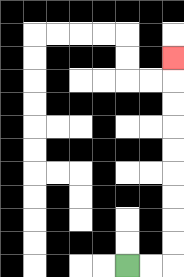{'start': '[5, 11]', 'end': '[7, 2]', 'path_directions': 'R,R,U,U,U,U,U,U,U,U,U', 'path_coordinates': '[[5, 11], [6, 11], [7, 11], [7, 10], [7, 9], [7, 8], [7, 7], [7, 6], [7, 5], [7, 4], [7, 3], [7, 2]]'}